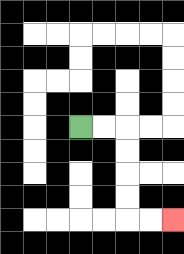{'start': '[3, 5]', 'end': '[7, 9]', 'path_directions': 'R,R,D,D,D,D,R,R', 'path_coordinates': '[[3, 5], [4, 5], [5, 5], [5, 6], [5, 7], [5, 8], [5, 9], [6, 9], [7, 9]]'}